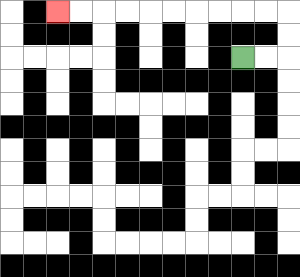{'start': '[10, 2]', 'end': '[2, 0]', 'path_directions': 'R,R,U,U,L,L,L,L,L,L,L,L,L,L', 'path_coordinates': '[[10, 2], [11, 2], [12, 2], [12, 1], [12, 0], [11, 0], [10, 0], [9, 0], [8, 0], [7, 0], [6, 0], [5, 0], [4, 0], [3, 0], [2, 0]]'}